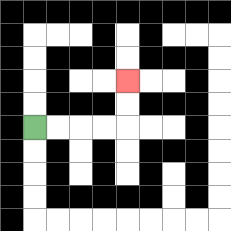{'start': '[1, 5]', 'end': '[5, 3]', 'path_directions': 'R,R,R,R,U,U', 'path_coordinates': '[[1, 5], [2, 5], [3, 5], [4, 5], [5, 5], [5, 4], [5, 3]]'}